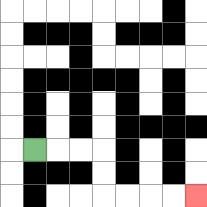{'start': '[1, 6]', 'end': '[8, 8]', 'path_directions': 'R,R,R,D,D,R,R,R,R', 'path_coordinates': '[[1, 6], [2, 6], [3, 6], [4, 6], [4, 7], [4, 8], [5, 8], [6, 8], [7, 8], [8, 8]]'}